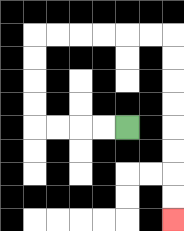{'start': '[5, 5]', 'end': '[7, 9]', 'path_directions': 'L,L,L,L,U,U,U,U,R,R,R,R,R,R,D,D,D,D,D,D,D,D', 'path_coordinates': '[[5, 5], [4, 5], [3, 5], [2, 5], [1, 5], [1, 4], [1, 3], [1, 2], [1, 1], [2, 1], [3, 1], [4, 1], [5, 1], [6, 1], [7, 1], [7, 2], [7, 3], [7, 4], [7, 5], [7, 6], [7, 7], [7, 8], [7, 9]]'}